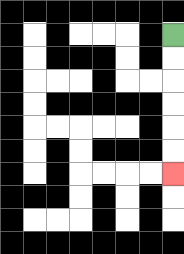{'start': '[7, 1]', 'end': '[7, 7]', 'path_directions': 'D,D,D,D,D,D', 'path_coordinates': '[[7, 1], [7, 2], [7, 3], [7, 4], [7, 5], [7, 6], [7, 7]]'}